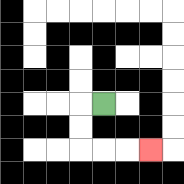{'start': '[4, 4]', 'end': '[6, 6]', 'path_directions': 'L,D,D,R,R,R', 'path_coordinates': '[[4, 4], [3, 4], [3, 5], [3, 6], [4, 6], [5, 6], [6, 6]]'}